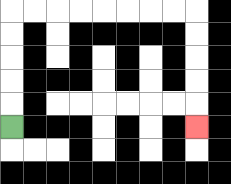{'start': '[0, 5]', 'end': '[8, 5]', 'path_directions': 'U,U,U,U,U,R,R,R,R,R,R,R,R,D,D,D,D,D', 'path_coordinates': '[[0, 5], [0, 4], [0, 3], [0, 2], [0, 1], [0, 0], [1, 0], [2, 0], [3, 0], [4, 0], [5, 0], [6, 0], [7, 0], [8, 0], [8, 1], [8, 2], [8, 3], [8, 4], [8, 5]]'}